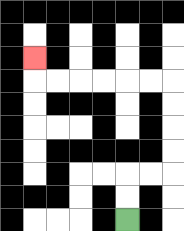{'start': '[5, 9]', 'end': '[1, 2]', 'path_directions': 'U,U,R,R,U,U,U,U,L,L,L,L,L,L,U', 'path_coordinates': '[[5, 9], [5, 8], [5, 7], [6, 7], [7, 7], [7, 6], [7, 5], [7, 4], [7, 3], [6, 3], [5, 3], [4, 3], [3, 3], [2, 3], [1, 3], [1, 2]]'}